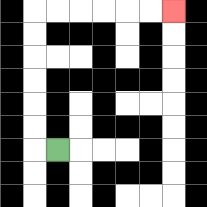{'start': '[2, 6]', 'end': '[7, 0]', 'path_directions': 'L,U,U,U,U,U,U,R,R,R,R,R,R', 'path_coordinates': '[[2, 6], [1, 6], [1, 5], [1, 4], [1, 3], [1, 2], [1, 1], [1, 0], [2, 0], [3, 0], [4, 0], [5, 0], [6, 0], [7, 0]]'}